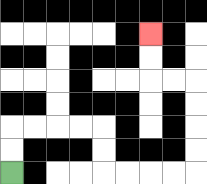{'start': '[0, 7]', 'end': '[6, 1]', 'path_directions': 'U,U,R,R,R,R,D,D,R,R,R,R,U,U,U,U,L,L,U,U', 'path_coordinates': '[[0, 7], [0, 6], [0, 5], [1, 5], [2, 5], [3, 5], [4, 5], [4, 6], [4, 7], [5, 7], [6, 7], [7, 7], [8, 7], [8, 6], [8, 5], [8, 4], [8, 3], [7, 3], [6, 3], [6, 2], [6, 1]]'}